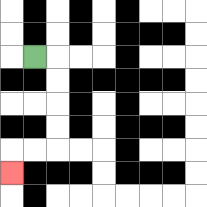{'start': '[1, 2]', 'end': '[0, 7]', 'path_directions': 'R,D,D,D,D,L,L,D', 'path_coordinates': '[[1, 2], [2, 2], [2, 3], [2, 4], [2, 5], [2, 6], [1, 6], [0, 6], [0, 7]]'}